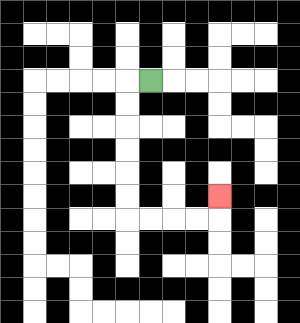{'start': '[6, 3]', 'end': '[9, 8]', 'path_directions': 'L,D,D,D,D,D,D,R,R,R,R,U', 'path_coordinates': '[[6, 3], [5, 3], [5, 4], [5, 5], [5, 6], [5, 7], [5, 8], [5, 9], [6, 9], [7, 9], [8, 9], [9, 9], [9, 8]]'}